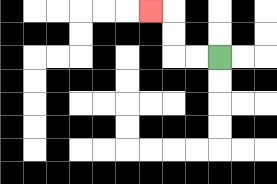{'start': '[9, 2]', 'end': '[6, 0]', 'path_directions': 'L,L,U,U,L', 'path_coordinates': '[[9, 2], [8, 2], [7, 2], [7, 1], [7, 0], [6, 0]]'}